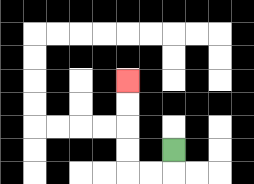{'start': '[7, 6]', 'end': '[5, 3]', 'path_directions': 'D,L,L,U,U,U,U', 'path_coordinates': '[[7, 6], [7, 7], [6, 7], [5, 7], [5, 6], [5, 5], [5, 4], [5, 3]]'}